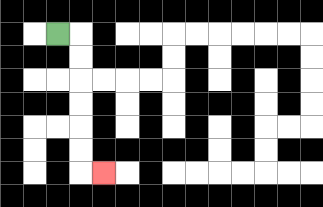{'start': '[2, 1]', 'end': '[4, 7]', 'path_directions': 'R,D,D,D,D,D,D,R', 'path_coordinates': '[[2, 1], [3, 1], [3, 2], [3, 3], [3, 4], [3, 5], [3, 6], [3, 7], [4, 7]]'}